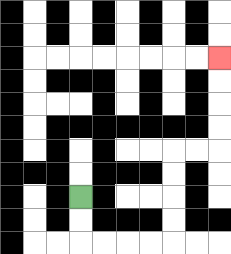{'start': '[3, 8]', 'end': '[9, 2]', 'path_directions': 'D,D,R,R,R,R,U,U,U,U,R,R,U,U,U,U', 'path_coordinates': '[[3, 8], [3, 9], [3, 10], [4, 10], [5, 10], [6, 10], [7, 10], [7, 9], [7, 8], [7, 7], [7, 6], [8, 6], [9, 6], [9, 5], [9, 4], [9, 3], [9, 2]]'}